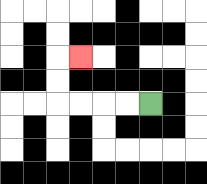{'start': '[6, 4]', 'end': '[3, 2]', 'path_directions': 'L,L,L,L,U,U,R', 'path_coordinates': '[[6, 4], [5, 4], [4, 4], [3, 4], [2, 4], [2, 3], [2, 2], [3, 2]]'}